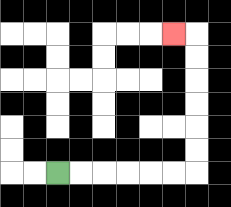{'start': '[2, 7]', 'end': '[7, 1]', 'path_directions': 'R,R,R,R,R,R,U,U,U,U,U,U,L', 'path_coordinates': '[[2, 7], [3, 7], [4, 7], [5, 7], [6, 7], [7, 7], [8, 7], [8, 6], [8, 5], [8, 4], [8, 3], [8, 2], [8, 1], [7, 1]]'}